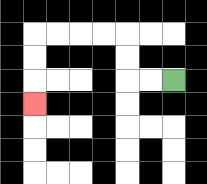{'start': '[7, 3]', 'end': '[1, 4]', 'path_directions': 'L,L,U,U,L,L,L,L,D,D,D', 'path_coordinates': '[[7, 3], [6, 3], [5, 3], [5, 2], [5, 1], [4, 1], [3, 1], [2, 1], [1, 1], [1, 2], [1, 3], [1, 4]]'}